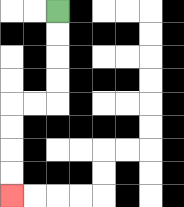{'start': '[2, 0]', 'end': '[0, 8]', 'path_directions': 'D,D,D,D,L,L,D,D,D,D', 'path_coordinates': '[[2, 0], [2, 1], [2, 2], [2, 3], [2, 4], [1, 4], [0, 4], [0, 5], [0, 6], [0, 7], [0, 8]]'}